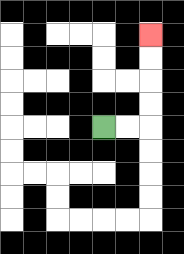{'start': '[4, 5]', 'end': '[6, 1]', 'path_directions': 'R,R,U,U,U,U', 'path_coordinates': '[[4, 5], [5, 5], [6, 5], [6, 4], [6, 3], [6, 2], [6, 1]]'}